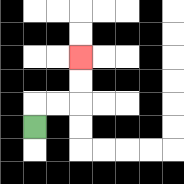{'start': '[1, 5]', 'end': '[3, 2]', 'path_directions': 'U,R,R,U,U', 'path_coordinates': '[[1, 5], [1, 4], [2, 4], [3, 4], [3, 3], [3, 2]]'}